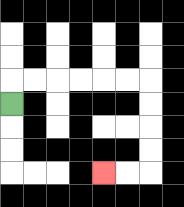{'start': '[0, 4]', 'end': '[4, 7]', 'path_directions': 'U,R,R,R,R,R,R,D,D,D,D,L,L', 'path_coordinates': '[[0, 4], [0, 3], [1, 3], [2, 3], [3, 3], [4, 3], [5, 3], [6, 3], [6, 4], [6, 5], [6, 6], [6, 7], [5, 7], [4, 7]]'}